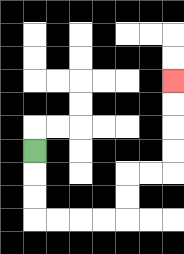{'start': '[1, 6]', 'end': '[7, 3]', 'path_directions': 'D,D,D,R,R,R,R,U,U,R,R,U,U,U,U', 'path_coordinates': '[[1, 6], [1, 7], [1, 8], [1, 9], [2, 9], [3, 9], [4, 9], [5, 9], [5, 8], [5, 7], [6, 7], [7, 7], [7, 6], [7, 5], [7, 4], [7, 3]]'}